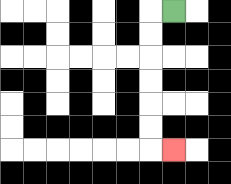{'start': '[7, 0]', 'end': '[7, 6]', 'path_directions': 'L,D,D,D,D,D,D,R', 'path_coordinates': '[[7, 0], [6, 0], [6, 1], [6, 2], [6, 3], [6, 4], [6, 5], [6, 6], [7, 6]]'}